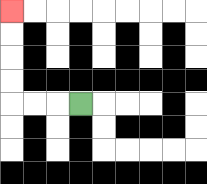{'start': '[3, 4]', 'end': '[0, 0]', 'path_directions': 'L,L,L,U,U,U,U', 'path_coordinates': '[[3, 4], [2, 4], [1, 4], [0, 4], [0, 3], [0, 2], [0, 1], [0, 0]]'}